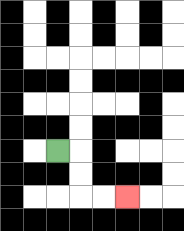{'start': '[2, 6]', 'end': '[5, 8]', 'path_directions': 'R,D,D,R,R', 'path_coordinates': '[[2, 6], [3, 6], [3, 7], [3, 8], [4, 8], [5, 8]]'}